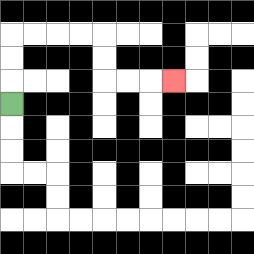{'start': '[0, 4]', 'end': '[7, 3]', 'path_directions': 'U,U,U,R,R,R,R,D,D,R,R,R', 'path_coordinates': '[[0, 4], [0, 3], [0, 2], [0, 1], [1, 1], [2, 1], [3, 1], [4, 1], [4, 2], [4, 3], [5, 3], [6, 3], [7, 3]]'}